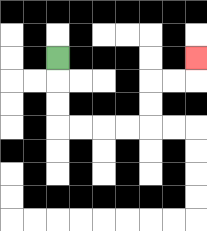{'start': '[2, 2]', 'end': '[8, 2]', 'path_directions': 'D,D,D,R,R,R,R,U,U,R,R,U', 'path_coordinates': '[[2, 2], [2, 3], [2, 4], [2, 5], [3, 5], [4, 5], [5, 5], [6, 5], [6, 4], [6, 3], [7, 3], [8, 3], [8, 2]]'}